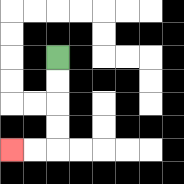{'start': '[2, 2]', 'end': '[0, 6]', 'path_directions': 'D,D,D,D,L,L', 'path_coordinates': '[[2, 2], [2, 3], [2, 4], [2, 5], [2, 6], [1, 6], [0, 6]]'}